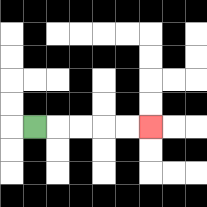{'start': '[1, 5]', 'end': '[6, 5]', 'path_directions': 'R,R,R,R,R', 'path_coordinates': '[[1, 5], [2, 5], [3, 5], [4, 5], [5, 5], [6, 5]]'}